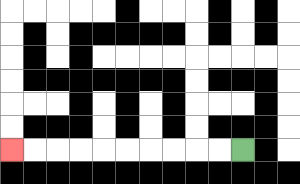{'start': '[10, 6]', 'end': '[0, 6]', 'path_directions': 'L,L,L,L,L,L,L,L,L,L', 'path_coordinates': '[[10, 6], [9, 6], [8, 6], [7, 6], [6, 6], [5, 6], [4, 6], [3, 6], [2, 6], [1, 6], [0, 6]]'}